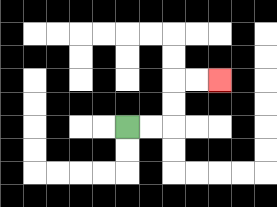{'start': '[5, 5]', 'end': '[9, 3]', 'path_directions': 'R,R,U,U,R,R', 'path_coordinates': '[[5, 5], [6, 5], [7, 5], [7, 4], [7, 3], [8, 3], [9, 3]]'}